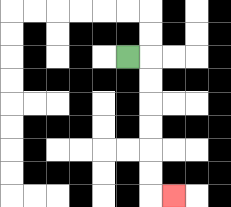{'start': '[5, 2]', 'end': '[7, 8]', 'path_directions': 'R,D,D,D,D,D,D,R', 'path_coordinates': '[[5, 2], [6, 2], [6, 3], [6, 4], [6, 5], [6, 6], [6, 7], [6, 8], [7, 8]]'}